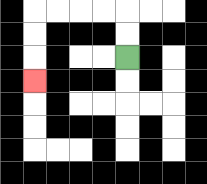{'start': '[5, 2]', 'end': '[1, 3]', 'path_directions': 'U,U,L,L,L,L,D,D,D', 'path_coordinates': '[[5, 2], [5, 1], [5, 0], [4, 0], [3, 0], [2, 0], [1, 0], [1, 1], [1, 2], [1, 3]]'}